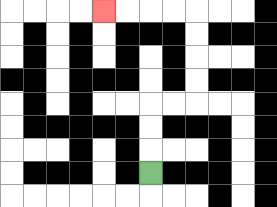{'start': '[6, 7]', 'end': '[4, 0]', 'path_directions': 'U,U,U,R,R,U,U,U,U,L,L,L,L', 'path_coordinates': '[[6, 7], [6, 6], [6, 5], [6, 4], [7, 4], [8, 4], [8, 3], [8, 2], [8, 1], [8, 0], [7, 0], [6, 0], [5, 0], [4, 0]]'}